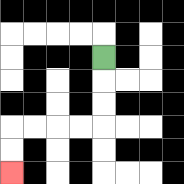{'start': '[4, 2]', 'end': '[0, 7]', 'path_directions': 'D,D,D,L,L,L,L,D,D', 'path_coordinates': '[[4, 2], [4, 3], [4, 4], [4, 5], [3, 5], [2, 5], [1, 5], [0, 5], [0, 6], [0, 7]]'}